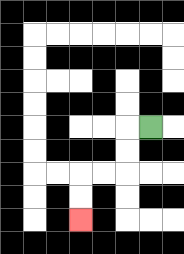{'start': '[6, 5]', 'end': '[3, 9]', 'path_directions': 'L,D,D,L,L,D,D', 'path_coordinates': '[[6, 5], [5, 5], [5, 6], [5, 7], [4, 7], [3, 7], [3, 8], [3, 9]]'}